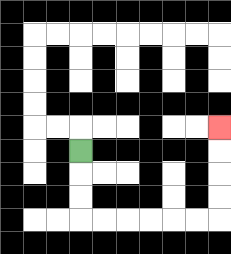{'start': '[3, 6]', 'end': '[9, 5]', 'path_directions': 'D,D,D,R,R,R,R,R,R,U,U,U,U', 'path_coordinates': '[[3, 6], [3, 7], [3, 8], [3, 9], [4, 9], [5, 9], [6, 9], [7, 9], [8, 9], [9, 9], [9, 8], [9, 7], [9, 6], [9, 5]]'}